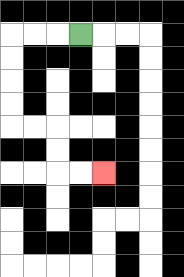{'start': '[3, 1]', 'end': '[4, 7]', 'path_directions': 'L,L,L,D,D,D,D,R,R,D,D,R,R', 'path_coordinates': '[[3, 1], [2, 1], [1, 1], [0, 1], [0, 2], [0, 3], [0, 4], [0, 5], [1, 5], [2, 5], [2, 6], [2, 7], [3, 7], [4, 7]]'}